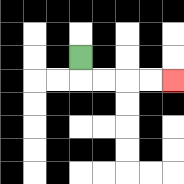{'start': '[3, 2]', 'end': '[7, 3]', 'path_directions': 'D,R,R,R,R', 'path_coordinates': '[[3, 2], [3, 3], [4, 3], [5, 3], [6, 3], [7, 3]]'}